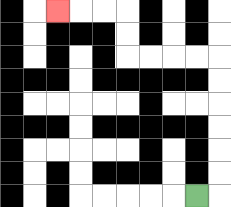{'start': '[8, 8]', 'end': '[2, 0]', 'path_directions': 'R,U,U,U,U,U,U,L,L,L,L,U,U,L,L,L', 'path_coordinates': '[[8, 8], [9, 8], [9, 7], [9, 6], [9, 5], [9, 4], [9, 3], [9, 2], [8, 2], [7, 2], [6, 2], [5, 2], [5, 1], [5, 0], [4, 0], [3, 0], [2, 0]]'}